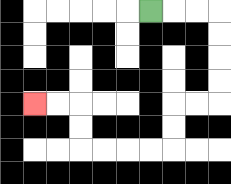{'start': '[6, 0]', 'end': '[1, 4]', 'path_directions': 'R,R,R,D,D,D,D,L,L,D,D,L,L,L,L,U,U,L,L', 'path_coordinates': '[[6, 0], [7, 0], [8, 0], [9, 0], [9, 1], [9, 2], [9, 3], [9, 4], [8, 4], [7, 4], [7, 5], [7, 6], [6, 6], [5, 6], [4, 6], [3, 6], [3, 5], [3, 4], [2, 4], [1, 4]]'}